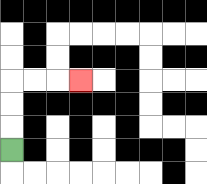{'start': '[0, 6]', 'end': '[3, 3]', 'path_directions': 'U,U,U,R,R,R', 'path_coordinates': '[[0, 6], [0, 5], [0, 4], [0, 3], [1, 3], [2, 3], [3, 3]]'}